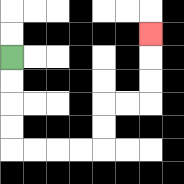{'start': '[0, 2]', 'end': '[6, 1]', 'path_directions': 'D,D,D,D,R,R,R,R,U,U,R,R,U,U,U', 'path_coordinates': '[[0, 2], [0, 3], [0, 4], [0, 5], [0, 6], [1, 6], [2, 6], [3, 6], [4, 6], [4, 5], [4, 4], [5, 4], [6, 4], [6, 3], [6, 2], [6, 1]]'}